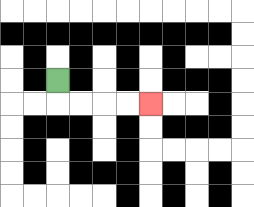{'start': '[2, 3]', 'end': '[6, 4]', 'path_directions': 'D,R,R,R,R', 'path_coordinates': '[[2, 3], [2, 4], [3, 4], [4, 4], [5, 4], [6, 4]]'}